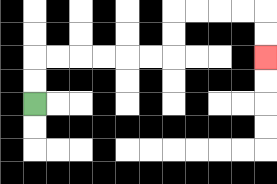{'start': '[1, 4]', 'end': '[11, 2]', 'path_directions': 'U,U,R,R,R,R,R,R,U,U,R,R,R,R,D,D', 'path_coordinates': '[[1, 4], [1, 3], [1, 2], [2, 2], [3, 2], [4, 2], [5, 2], [6, 2], [7, 2], [7, 1], [7, 0], [8, 0], [9, 0], [10, 0], [11, 0], [11, 1], [11, 2]]'}